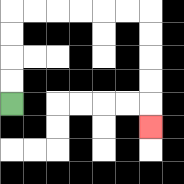{'start': '[0, 4]', 'end': '[6, 5]', 'path_directions': 'U,U,U,U,R,R,R,R,R,R,D,D,D,D,D', 'path_coordinates': '[[0, 4], [0, 3], [0, 2], [0, 1], [0, 0], [1, 0], [2, 0], [3, 0], [4, 0], [5, 0], [6, 0], [6, 1], [6, 2], [6, 3], [6, 4], [6, 5]]'}